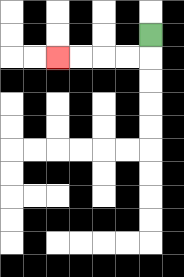{'start': '[6, 1]', 'end': '[2, 2]', 'path_directions': 'D,L,L,L,L', 'path_coordinates': '[[6, 1], [6, 2], [5, 2], [4, 2], [3, 2], [2, 2]]'}